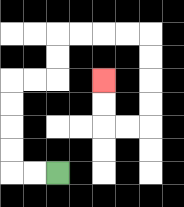{'start': '[2, 7]', 'end': '[4, 3]', 'path_directions': 'L,L,U,U,U,U,R,R,U,U,R,R,R,R,D,D,D,D,L,L,U,U', 'path_coordinates': '[[2, 7], [1, 7], [0, 7], [0, 6], [0, 5], [0, 4], [0, 3], [1, 3], [2, 3], [2, 2], [2, 1], [3, 1], [4, 1], [5, 1], [6, 1], [6, 2], [6, 3], [6, 4], [6, 5], [5, 5], [4, 5], [4, 4], [4, 3]]'}